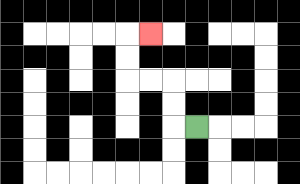{'start': '[8, 5]', 'end': '[6, 1]', 'path_directions': 'L,U,U,L,L,U,U,R', 'path_coordinates': '[[8, 5], [7, 5], [7, 4], [7, 3], [6, 3], [5, 3], [5, 2], [5, 1], [6, 1]]'}